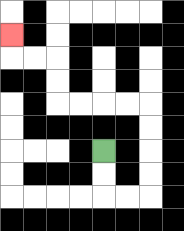{'start': '[4, 6]', 'end': '[0, 1]', 'path_directions': 'D,D,R,R,U,U,U,U,L,L,L,L,U,U,L,L,U', 'path_coordinates': '[[4, 6], [4, 7], [4, 8], [5, 8], [6, 8], [6, 7], [6, 6], [6, 5], [6, 4], [5, 4], [4, 4], [3, 4], [2, 4], [2, 3], [2, 2], [1, 2], [0, 2], [0, 1]]'}